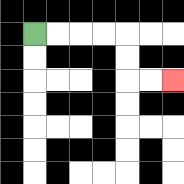{'start': '[1, 1]', 'end': '[7, 3]', 'path_directions': 'R,R,R,R,D,D,R,R', 'path_coordinates': '[[1, 1], [2, 1], [3, 1], [4, 1], [5, 1], [5, 2], [5, 3], [6, 3], [7, 3]]'}